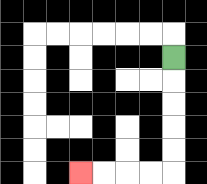{'start': '[7, 2]', 'end': '[3, 7]', 'path_directions': 'D,D,D,D,D,L,L,L,L', 'path_coordinates': '[[7, 2], [7, 3], [7, 4], [7, 5], [7, 6], [7, 7], [6, 7], [5, 7], [4, 7], [3, 7]]'}